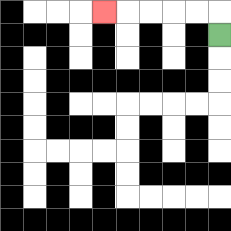{'start': '[9, 1]', 'end': '[4, 0]', 'path_directions': 'U,L,L,L,L,L', 'path_coordinates': '[[9, 1], [9, 0], [8, 0], [7, 0], [6, 0], [5, 0], [4, 0]]'}